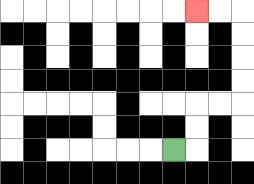{'start': '[7, 6]', 'end': '[8, 0]', 'path_directions': 'R,U,U,R,R,U,U,U,U,L,L', 'path_coordinates': '[[7, 6], [8, 6], [8, 5], [8, 4], [9, 4], [10, 4], [10, 3], [10, 2], [10, 1], [10, 0], [9, 0], [8, 0]]'}